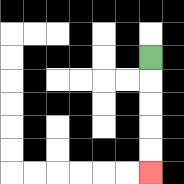{'start': '[6, 2]', 'end': '[6, 7]', 'path_directions': 'D,D,D,D,D', 'path_coordinates': '[[6, 2], [6, 3], [6, 4], [6, 5], [6, 6], [6, 7]]'}